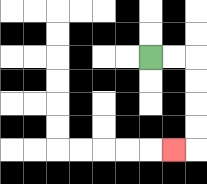{'start': '[6, 2]', 'end': '[7, 6]', 'path_directions': 'R,R,D,D,D,D,L', 'path_coordinates': '[[6, 2], [7, 2], [8, 2], [8, 3], [8, 4], [8, 5], [8, 6], [7, 6]]'}